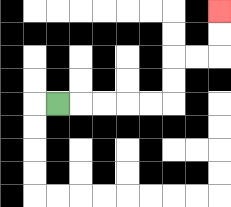{'start': '[2, 4]', 'end': '[9, 0]', 'path_directions': 'R,R,R,R,R,U,U,R,R,U,U', 'path_coordinates': '[[2, 4], [3, 4], [4, 4], [5, 4], [6, 4], [7, 4], [7, 3], [7, 2], [8, 2], [9, 2], [9, 1], [9, 0]]'}